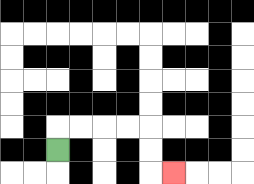{'start': '[2, 6]', 'end': '[7, 7]', 'path_directions': 'U,R,R,R,R,D,D,R', 'path_coordinates': '[[2, 6], [2, 5], [3, 5], [4, 5], [5, 5], [6, 5], [6, 6], [6, 7], [7, 7]]'}